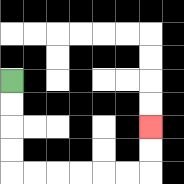{'start': '[0, 3]', 'end': '[6, 5]', 'path_directions': 'D,D,D,D,R,R,R,R,R,R,U,U', 'path_coordinates': '[[0, 3], [0, 4], [0, 5], [0, 6], [0, 7], [1, 7], [2, 7], [3, 7], [4, 7], [5, 7], [6, 7], [6, 6], [6, 5]]'}